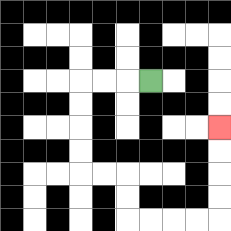{'start': '[6, 3]', 'end': '[9, 5]', 'path_directions': 'L,L,L,D,D,D,D,R,R,D,D,R,R,R,R,U,U,U,U', 'path_coordinates': '[[6, 3], [5, 3], [4, 3], [3, 3], [3, 4], [3, 5], [3, 6], [3, 7], [4, 7], [5, 7], [5, 8], [5, 9], [6, 9], [7, 9], [8, 9], [9, 9], [9, 8], [9, 7], [9, 6], [9, 5]]'}